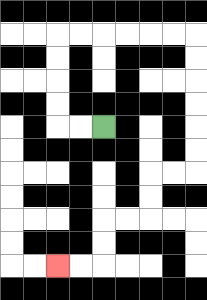{'start': '[4, 5]', 'end': '[2, 11]', 'path_directions': 'L,L,U,U,U,U,R,R,R,R,R,R,D,D,D,D,D,D,L,L,D,D,L,L,D,D,L,L', 'path_coordinates': '[[4, 5], [3, 5], [2, 5], [2, 4], [2, 3], [2, 2], [2, 1], [3, 1], [4, 1], [5, 1], [6, 1], [7, 1], [8, 1], [8, 2], [8, 3], [8, 4], [8, 5], [8, 6], [8, 7], [7, 7], [6, 7], [6, 8], [6, 9], [5, 9], [4, 9], [4, 10], [4, 11], [3, 11], [2, 11]]'}